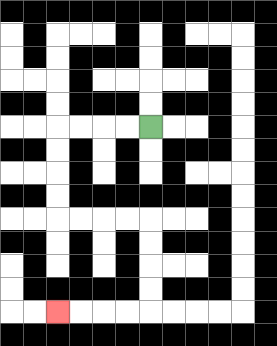{'start': '[6, 5]', 'end': '[2, 13]', 'path_directions': 'L,L,L,L,D,D,D,D,R,R,R,R,D,D,D,D,L,L,L,L', 'path_coordinates': '[[6, 5], [5, 5], [4, 5], [3, 5], [2, 5], [2, 6], [2, 7], [2, 8], [2, 9], [3, 9], [4, 9], [5, 9], [6, 9], [6, 10], [6, 11], [6, 12], [6, 13], [5, 13], [4, 13], [3, 13], [2, 13]]'}